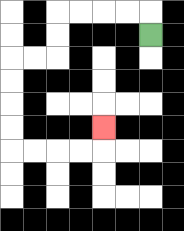{'start': '[6, 1]', 'end': '[4, 5]', 'path_directions': 'U,L,L,L,L,D,D,L,L,D,D,D,D,R,R,R,R,U', 'path_coordinates': '[[6, 1], [6, 0], [5, 0], [4, 0], [3, 0], [2, 0], [2, 1], [2, 2], [1, 2], [0, 2], [0, 3], [0, 4], [0, 5], [0, 6], [1, 6], [2, 6], [3, 6], [4, 6], [4, 5]]'}